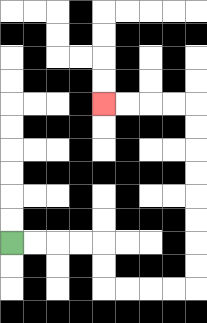{'start': '[0, 10]', 'end': '[4, 4]', 'path_directions': 'R,R,R,R,D,D,R,R,R,R,U,U,U,U,U,U,U,U,L,L,L,L', 'path_coordinates': '[[0, 10], [1, 10], [2, 10], [3, 10], [4, 10], [4, 11], [4, 12], [5, 12], [6, 12], [7, 12], [8, 12], [8, 11], [8, 10], [8, 9], [8, 8], [8, 7], [8, 6], [8, 5], [8, 4], [7, 4], [6, 4], [5, 4], [4, 4]]'}